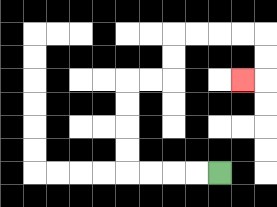{'start': '[9, 7]', 'end': '[10, 3]', 'path_directions': 'L,L,L,L,U,U,U,U,R,R,U,U,R,R,R,R,D,D,L', 'path_coordinates': '[[9, 7], [8, 7], [7, 7], [6, 7], [5, 7], [5, 6], [5, 5], [5, 4], [5, 3], [6, 3], [7, 3], [7, 2], [7, 1], [8, 1], [9, 1], [10, 1], [11, 1], [11, 2], [11, 3], [10, 3]]'}